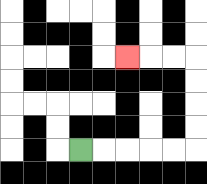{'start': '[3, 6]', 'end': '[5, 2]', 'path_directions': 'R,R,R,R,R,U,U,U,U,L,L,L', 'path_coordinates': '[[3, 6], [4, 6], [5, 6], [6, 6], [7, 6], [8, 6], [8, 5], [8, 4], [8, 3], [8, 2], [7, 2], [6, 2], [5, 2]]'}